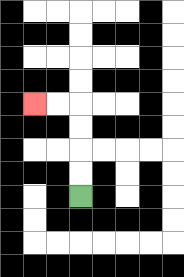{'start': '[3, 8]', 'end': '[1, 4]', 'path_directions': 'U,U,U,U,L,L', 'path_coordinates': '[[3, 8], [3, 7], [3, 6], [3, 5], [3, 4], [2, 4], [1, 4]]'}